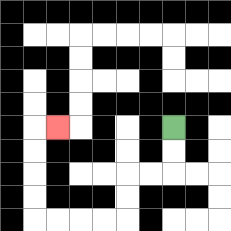{'start': '[7, 5]', 'end': '[2, 5]', 'path_directions': 'D,D,L,L,D,D,L,L,L,L,U,U,U,U,R', 'path_coordinates': '[[7, 5], [7, 6], [7, 7], [6, 7], [5, 7], [5, 8], [5, 9], [4, 9], [3, 9], [2, 9], [1, 9], [1, 8], [1, 7], [1, 6], [1, 5], [2, 5]]'}